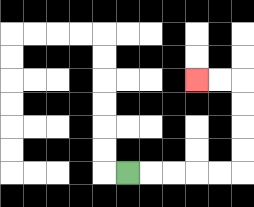{'start': '[5, 7]', 'end': '[8, 3]', 'path_directions': 'R,R,R,R,R,U,U,U,U,L,L', 'path_coordinates': '[[5, 7], [6, 7], [7, 7], [8, 7], [9, 7], [10, 7], [10, 6], [10, 5], [10, 4], [10, 3], [9, 3], [8, 3]]'}